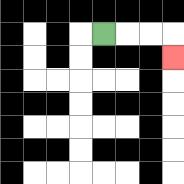{'start': '[4, 1]', 'end': '[7, 2]', 'path_directions': 'R,R,R,D', 'path_coordinates': '[[4, 1], [5, 1], [6, 1], [7, 1], [7, 2]]'}